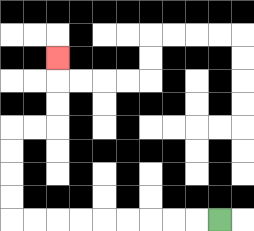{'start': '[9, 9]', 'end': '[2, 2]', 'path_directions': 'L,L,L,L,L,L,L,L,L,U,U,U,U,R,R,U,U,U', 'path_coordinates': '[[9, 9], [8, 9], [7, 9], [6, 9], [5, 9], [4, 9], [3, 9], [2, 9], [1, 9], [0, 9], [0, 8], [0, 7], [0, 6], [0, 5], [1, 5], [2, 5], [2, 4], [2, 3], [2, 2]]'}